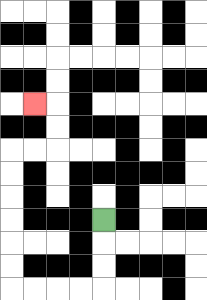{'start': '[4, 9]', 'end': '[1, 4]', 'path_directions': 'D,D,D,L,L,L,L,U,U,U,U,U,U,R,R,U,U,L', 'path_coordinates': '[[4, 9], [4, 10], [4, 11], [4, 12], [3, 12], [2, 12], [1, 12], [0, 12], [0, 11], [0, 10], [0, 9], [0, 8], [0, 7], [0, 6], [1, 6], [2, 6], [2, 5], [2, 4], [1, 4]]'}